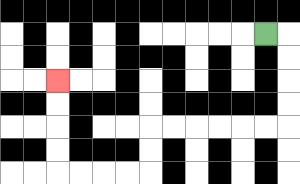{'start': '[11, 1]', 'end': '[2, 3]', 'path_directions': 'R,D,D,D,D,L,L,L,L,L,L,D,D,L,L,L,L,U,U,U,U', 'path_coordinates': '[[11, 1], [12, 1], [12, 2], [12, 3], [12, 4], [12, 5], [11, 5], [10, 5], [9, 5], [8, 5], [7, 5], [6, 5], [6, 6], [6, 7], [5, 7], [4, 7], [3, 7], [2, 7], [2, 6], [2, 5], [2, 4], [2, 3]]'}